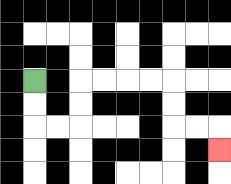{'start': '[1, 3]', 'end': '[9, 6]', 'path_directions': 'D,D,R,R,U,U,R,R,R,R,D,D,R,R,D', 'path_coordinates': '[[1, 3], [1, 4], [1, 5], [2, 5], [3, 5], [3, 4], [3, 3], [4, 3], [5, 3], [6, 3], [7, 3], [7, 4], [7, 5], [8, 5], [9, 5], [9, 6]]'}